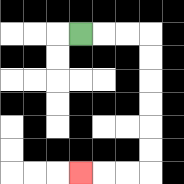{'start': '[3, 1]', 'end': '[3, 7]', 'path_directions': 'R,R,R,D,D,D,D,D,D,L,L,L', 'path_coordinates': '[[3, 1], [4, 1], [5, 1], [6, 1], [6, 2], [6, 3], [6, 4], [6, 5], [6, 6], [6, 7], [5, 7], [4, 7], [3, 7]]'}